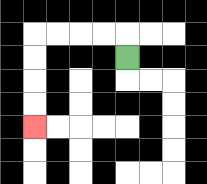{'start': '[5, 2]', 'end': '[1, 5]', 'path_directions': 'U,L,L,L,L,D,D,D,D', 'path_coordinates': '[[5, 2], [5, 1], [4, 1], [3, 1], [2, 1], [1, 1], [1, 2], [1, 3], [1, 4], [1, 5]]'}